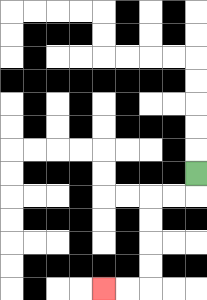{'start': '[8, 7]', 'end': '[4, 12]', 'path_directions': 'D,L,L,D,D,D,D,L,L', 'path_coordinates': '[[8, 7], [8, 8], [7, 8], [6, 8], [6, 9], [6, 10], [6, 11], [6, 12], [5, 12], [4, 12]]'}